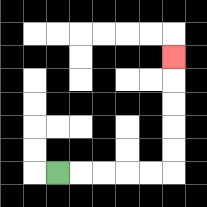{'start': '[2, 7]', 'end': '[7, 2]', 'path_directions': 'R,R,R,R,R,U,U,U,U,U', 'path_coordinates': '[[2, 7], [3, 7], [4, 7], [5, 7], [6, 7], [7, 7], [7, 6], [7, 5], [7, 4], [7, 3], [7, 2]]'}